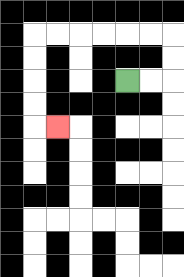{'start': '[5, 3]', 'end': '[2, 5]', 'path_directions': 'R,R,U,U,L,L,L,L,L,L,D,D,D,D,R', 'path_coordinates': '[[5, 3], [6, 3], [7, 3], [7, 2], [7, 1], [6, 1], [5, 1], [4, 1], [3, 1], [2, 1], [1, 1], [1, 2], [1, 3], [1, 4], [1, 5], [2, 5]]'}